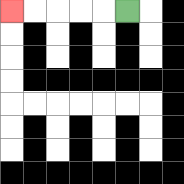{'start': '[5, 0]', 'end': '[0, 0]', 'path_directions': 'L,L,L,L,L', 'path_coordinates': '[[5, 0], [4, 0], [3, 0], [2, 0], [1, 0], [0, 0]]'}